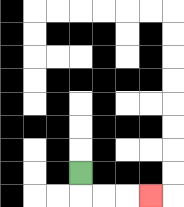{'start': '[3, 7]', 'end': '[6, 8]', 'path_directions': 'D,R,R,R', 'path_coordinates': '[[3, 7], [3, 8], [4, 8], [5, 8], [6, 8]]'}